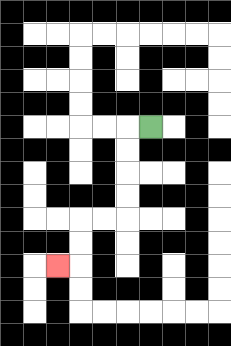{'start': '[6, 5]', 'end': '[2, 11]', 'path_directions': 'L,D,D,D,D,L,L,D,D,L', 'path_coordinates': '[[6, 5], [5, 5], [5, 6], [5, 7], [5, 8], [5, 9], [4, 9], [3, 9], [3, 10], [3, 11], [2, 11]]'}